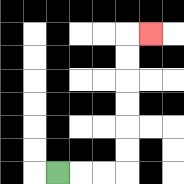{'start': '[2, 7]', 'end': '[6, 1]', 'path_directions': 'R,R,R,U,U,U,U,U,U,R', 'path_coordinates': '[[2, 7], [3, 7], [4, 7], [5, 7], [5, 6], [5, 5], [5, 4], [5, 3], [5, 2], [5, 1], [6, 1]]'}